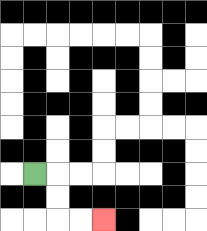{'start': '[1, 7]', 'end': '[4, 9]', 'path_directions': 'R,D,D,R,R', 'path_coordinates': '[[1, 7], [2, 7], [2, 8], [2, 9], [3, 9], [4, 9]]'}